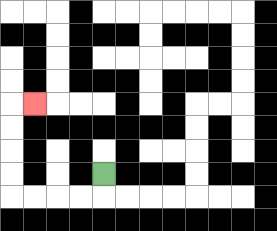{'start': '[4, 7]', 'end': '[1, 4]', 'path_directions': 'D,L,L,L,L,U,U,U,U,R', 'path_coordinates': '[[4, 7], [4, 8], [3, 8], [2, 8], [1, 8], [0, 8], [0, 7], [0, 6], [0, 5], [0, 4], [1, 4]]'}